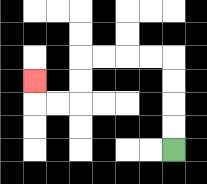{'start': '[7, 6]', 'end': '[1, 3]', 'path_directions': 'U,U,U,U,L,L,L,L,D,D,L,L,U', 'path_coordinates': '[[7, 6], [7, 5], [7, 4], [7, 3], [7, 2], [6, 2], [5, 2], [4, 2], [3, 2], [3, 3], [3, 4], [2, 4], [1, 4], [1, 3]]'}